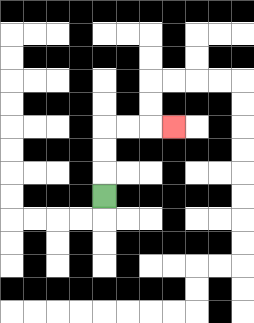{'start': '[4, 8]', 'end': '[7, 5]', 'path_directions': 'U,U,U,R,R,R', 'path_coordinates': '[[4, 8], [4, 7], [4, 6], [4, 5], [5, 5], [6, 5], [7, 5]]'}